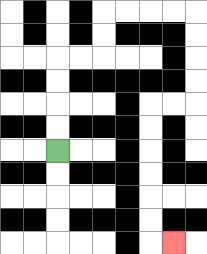{'start': '[2, 6]', 'end': '[7, 10]', 'path_directions': 'U,U,U,U,R,R,U,U,R,R,R,R,D,D,D,D,L,L,D,D,D,D,D,D,R', 'path_coordinates': '[[2, 6], [2, 5], [2, 4], [2, 3], [2, 2], [3, 2], [4, 2], [4, 1], [4, 0], [5, 0], [6, 0], [7, 0], [8, 0], [8, 1], [8, 2], [8, 3], [8, 4], [7, 4], [6, 4], [6, 5], [6, 6], [6, 7], [6, 8], [6, 9], [6, 10], [7, 10]]'}